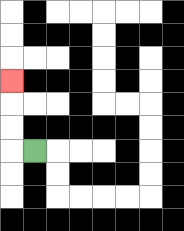{'start': '[1, 6]', 'end': '[0, 3]', 'path_directions': 'L,U,U,U', 'path_coordinates': '[[1, 6], [0, 6], [0, 5], [0, 4], [0, 3]]'}